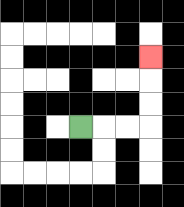{'start': '[3, 5]', 'end': '[6, 2]', 'path_directions': 'R,R,R,U,U,U', 'path_coordinates': '[[3, 5], [4, 5], [5, 5], [6, 5], [6, 4], [6, 3], [6, 2]]'}